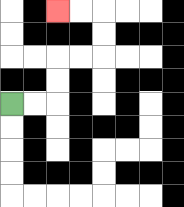{'start': '[0, 4]', 'end': '[2, 0]', 'path_directions': 'R,R,U,U,R,R,U,U,L,L', 'path_coordinates': '[[0, 4], [1, 4], [2, 4], [2, 3], [2, 2], [3, 2], [4, 2], [4, 1], [4, 0], [3, 0], [2, 0]]'}